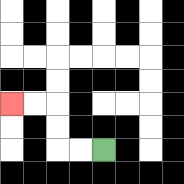{'start': '[4, 6]', 'end': '[0, 4]', 'path_directions': 'L,L,U,U,L,L', 'path_coordinates': '[[4, 6], [3, 6], [2, 6], [2, 5], [2, 4], [1, 4], [0, 4]]'}